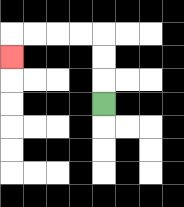{'start': '[4, 4]', 'end': '[0, 2]', 'path_directions': 'U,U,U,L,L,L,L,D', 'path_coordinates': '[[4, 4], [4, 3], [4, 2], [4, 1], [3, 1], [2, 1], [1, 1], [0, 1], [0, 2]]'}